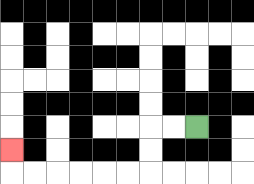{'start': '[8, 5]', 'end': '[0, 6]', 'path_directions': 'L,L,D,D,L,L,L,L,L,L,U', 'path_coordinates': '[[8, 5], [7, 5], [6, 5], [6, 6], [6, 7], [5, 7], [4, 7], [3, 7], [2, 7], [1, 7], [0, 7], [0, 6]]'}